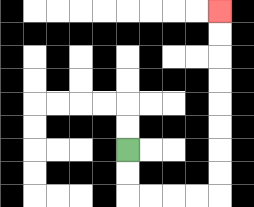{'start': '[5, 6]', 'end': '[9, 0]', 'path_directions': 'D,D,R,R,R,R,U,U,U,U,U,U,U,U', 'path_coordinates': '[[5, 6], [5, 7], [5, 8], [6, 8], [7, 8], [8, 8], [9, 8], [9, 7], [9, 6], [9, 5], [9, 4], [9, 3], [9, 2], [9, 1], [9, 0]]'}